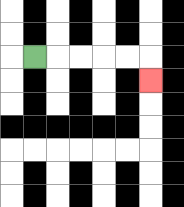{'start': '[1, 2]', 'end': '[6, 3]', 'path_directions': 'R,R,R,R,R,D', 'path_coordinates': '[[1, 2], [2, 2], [3, 2], [4, 2], [5, 2], [6, 2], [6, 3]]'}